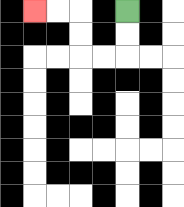{'start': '[5, 0]', 'end': '[1, 0]', 'path_directions': 'D,D,L,L,U,U,L,L', 'path_coordinates': '[[5, 0], [5, 1], [5, 2], [4, 2], [3, 2], [3, 1], [3, 0], [2, 0], [1, 0]]'}